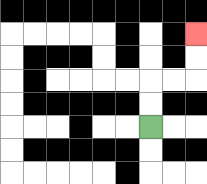{'start': '[6, 5]', 'end': '[8, 1]', 'path_directions': 'U,U,R,R,U,U', 'path_coordinates': '[[6, 5], [6, 4], [6, 3], [7, 3], [8, 3], [8, 2], [8, 1]]'}